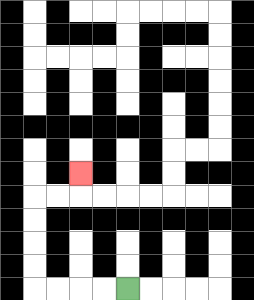{'start': '[5, 12]', 'end': '[3, 7]', 'path_directions': 'L,L,L,L,U,U,U,U,R,R,U', 'path_coordinates': '[[5, 12], [4, 12], [3, 12], [2, 12], [1, 12], [1, 11], [1, 10], [1, 9], [1, 8], [2, 8], [3, 8], [3, 7]]'}